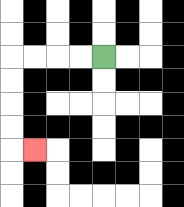{'start': '[4, 2]', 'end': '[1, 6]', 'path_directions': 'L,L,L,L,D,D,D,D,R', 'path_coordinates': '[[4, 2], [3, 2], [2, 2], [1, 2], [0, 2], [0, 3], [0, 4], [0, 5], [0, 6], [1, 6]]'}